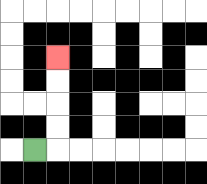{'start': '[1, 6]', 'end': '[2, 2]', 'path_directions': 'R,U,U,U,U', 'path_coordinates': '[[1, 6], [2, 6], [2, 5], [2, 4], [2, 3], [2, 2]]'}